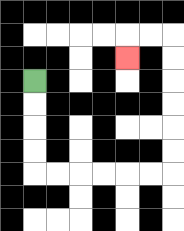{'start': '[1, 3]', 'end': '[5, 2]', 'path_directions': 'D,D,D,D,R,R,R,R,R,R,U,U,U,U,U,U,L,L,D', 'path_coordinates': '[[1, 3], [1, 4], [1, 5], [1, 6], [1, 7], [2, 7], [3, 7], [4, 7], [5, 7], [6, 7], [7, 7], [7, 6], [7, 5], [7, 4], [7, 3], [7, 2], [7, 1], [6, 1], [5, 1], [5, 2]]'}